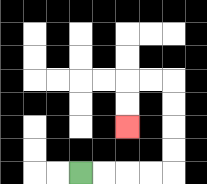{'start': '[3, 7]', 'end': '[5, 5]', 'path_directions': 'R,R,R,R,U,U,U,U,L,L,D,D', 'path_coordinates': '[[3, 7], [4, 7], [5, 7], [6, 7], [7, 7], [7, 6], [7, 5], [7, 4], [7, 3], [6, 3], [5, 3], [5, 4], [5, 5]]'}